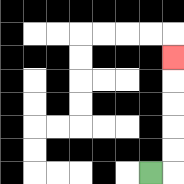{'start': '[6, 7]', 'end': '[7, 2]', 'path_directions': 'R,U,U,U,U,U', 'path_coordinates': '[[6, 7], [7, 7], [7, 6], [7, 5], [7, 4], [7, 3], [7, 2]]'}